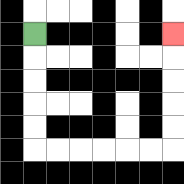{'start': '[1, 1]', 'end': '[7, 1]', 'path_directions': 'D,D,D,D,D,R,R,R,R,R,R,U,U,U,U,U', 'path_coordinates': '[[1, 1], [1, 2], [1, 3], [1, 4], [1, 5], [1, 6], [2, 6], [3, 6], [4, 6], [5, 6], [6, 6], [7, 6], [7, 5], [7, 4], [7, 3], [7, 2], [7, 1]]'}